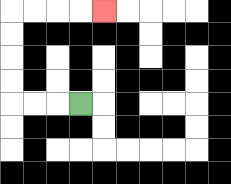{'start': '[3, 4]', 'end': '[4, 0]', 'path_directions': 'L,L,L,U,U,U,U,R,R,R,R', 'path_coordinates': '[[3, 4], [2, 4], [1, 4], [0, 4], [0, 3], [0, 2], [0, 1], [0, 0], [1, 0], [2, 0], [3, 0], [4, 0]]'}